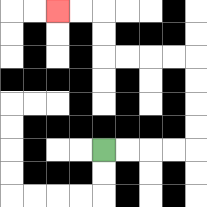{'start': '[4, 6]', 'end': '[2, 0]', 'path_directions': 'R,R,R,R,U,U,U,U,L,L,L,L,U,U,L,L', 'path_coordinates': '[[4, 6], [5, 6], [6, 6], [7, 6], [8, 6], [8, 5], [8, 4], [8, 3], [8, 2], [7, 2], [6, 2], [5, 2], [4, 2], [4, 1], [4, 0], [3, 0], [2, 0]]'}